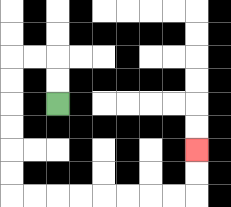{'start': '[2, 4]', 'end': '[8, 6]', 'path_directions': 'U,U,L,L,D,D,D,D,D,D,R,R,R,R,R,R,R,R,U,U', 'path_coordinates': '[[2, 4], [2, 3], [2, 2], [1, 2], [0, 2], [0, 3], [0, 4], [0, 5], [0, 6], [0, 7], [0, 8], [1, 8], [2, 8], [3, 8], [4, 8], [5, 8], [6, 8], [7, 8], [8, 8], [8, 7], [8, 6]]'}